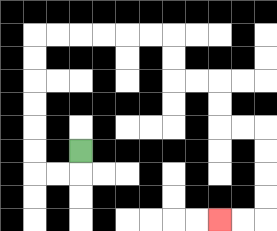{'start': '[3, 6]', 'end': '[9, 9]', 'path_directions': 'D,L,L,U,U,U,U,U,U,R,R,R,R,R,R,D,D,R,R,D,D,R,R,D,D,D,D,L,L', 'path_coordinates': '[[3, 6], [3, 7], [2, 7], [1, 7], [1, 6], [1, 5], [1, 4], [1, 3], [1, 2], [1, 1], [2, 1], [3, 1], [4, 1], [5, 1], [6, 1], [7, 1], [7, 2], [7, 3], [8, 3], [9, 3], [9, 4], [9, 5], [10, 5], [11, 5], [11, 6], [11, 7], [11, 8], [11, 9], [10, 9], [9, 9]]'}